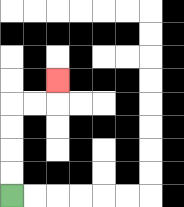{'start': '[0, 8]', 'end': '[2, 3]', 'path_directions': 'U,U,U,U,R,R,U', 'path_coordinates': '[[0, 8], [0, 7], [0, 6], [0, 5], [0, 4], [1, 4], [2, 4], [2, 3]]'}